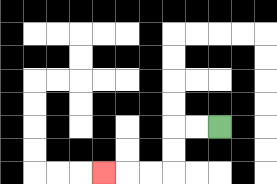{'start': '[9, 5]', 'end': '[4, 7]', 'path_directions': 'L,L,D,D,L,L,L', 'path_coordinates': '[[9, 5], [8, 5], [7, 5], [7, 6], [7, 7], [6, 7], [5, 7], [4, 7]]'}